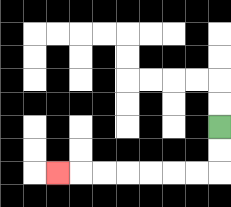{'start': '[9, 5]', 'end': '[2, 7]', 'path_directions': 'D,D,L,L,L,L,L,L,L', 'path_coordinates': '[[9, 5], [9, 6], [9, 7], [8, 7], [7, 7], [6, 7], [5, 7], [4, 7], [3, 7], [2, 7]]'}